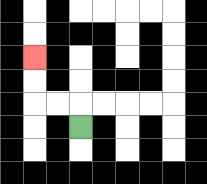{'start': '[3, 5]', 'end': '[1, 2]', 'path_directions': 'U,L,L,U,U', 'path_coordinates': '[[3, 5], [3, 4], [2, 4], [1, 4], [1, 3], [1, 2]]'}